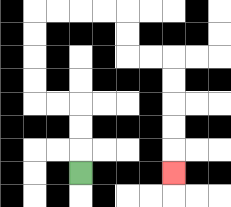{'start': '[3, 7]', 'end': '[7, 7]', 'path_directions': 'U,U,U,L,L,U,U,U,U,R,R,R,R,D,D,R,R,D,D,D,D,D', 'path_coordinates': '[[3, 7], [3, 6], [3, 5], [3, 4], [2, 4], [1, 4], [1, 3], [1, 2], [1, 1], [1, 0], [2, 0], [3, 0], [4, 0], [5, 0], [5, 1], [5, 2], [6, 2], [7, 2], [7, 3], [7, 4], [7, 5], [7, 6], [7, 7]]'}